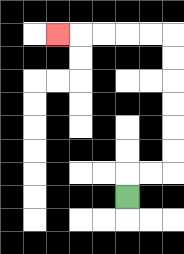{'start': '[5, 8]', 'end': '[2, 1]', 'path_directions': 'U,R,R,U,U,U,U,U,U,L,L,L,L,L', 'path_coordinates': '[[5, 8], [5, 7], [6, 7], [7, 7], [7, 6], [7, 5], [7, 4], [7, 3], [7, 2], [7, 1], [6, 1], [5, 1], [4, 1], [3, 1], [2, 1]]'}